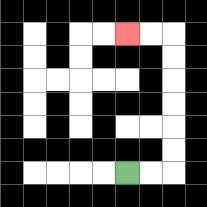{'start': '[5, 7]', 'end': '[5, 1]', 'path_directions': 'R,R,U,U,U,U,U,U,L,L', 'path_coordinates': '[[5, 7], [6, 7], [7, 7], [7, 6], [7, 5], [7, 4], [7, 3], [7, 2], [7, 1], [6, 1], [5, 1]]'}